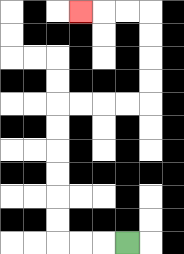{'start': '[5, 10]', 'end': '[3, 0]', 'path_directions': 'L,L,L,U,U,U,U,U,U,R,R,R,R,U,U,U,U,L,L,L', 'path_coordinates': '[[5, 10], [4, 10], [3, 10], [2, 10], [2, 9], [2, 8], [2, 7], [2, 6], [2, 5], [2, 4], [3, 4], [4, 4], [5, 4], [6, 4], [6, 3], [6, 2], [6, 1], [6, 0], [5, 0], [4, 0], [3, 0]]'}